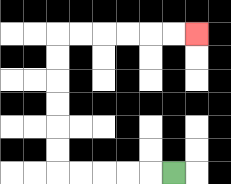{'start': '[7, 7]', 'end': '[8, 1]', 'path_directions': 'L,L,L,L,L,U,U,U,U,U,U,R,R,R,R,R,R', 'path_coordinates': '[[7, 7], [6, 7], [5, 7], [4, 7], [3, 7], [2, 7], [2, 6], [2, 5], [2, 4], [2, 3], [2, 2], [2, 1], [3, 1], [4, 1], [5, 1], [6, 1], [7, 1], [8, 1]]'}